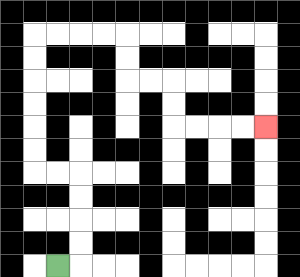{'start': '[2, 11]', 'end': '[11, 5]', 'path_directions': 'R,U,U,U,U,L,L,U,U,U,U,U,U,R,R,R,R,D,D,R,R,D,D,R,R,R,R', 'path_coordinates': '[[2, 11], [3, 11], [3, 10], [3, 9], [3, 8], [3, 7], [2, 7], [1, 7], [1, 6], [1, 5], [1, 4], [1, 3], [1, 2], [1, 1], [2, 1], [3, 1], [4, 1], [5, 1], [5, 2], [5, 3], [6, 3], [7, 3], [7, 4], [7, 5], [8, 5], [9, 5], [10, 5], [11, 5]]'}